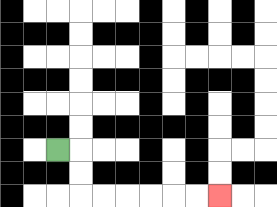{'start': '[2, 6]', 'end': '[9, 8]', 'path_directions': 'R,D,D,R,R,R,R,R,R', 'path_coordinates': '[[2, 6], [3, 6], [3, 7], [3, 8], [4, 8], [5, 8], [6, 8], [7, 8], [8, 8], [9, 8]]'}